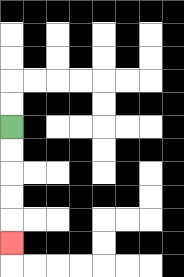{'start': '[0, 5]', 'end': '[0, 10]', 'path_directions': 'D,D,D,D,D', 'path_coordinates': '[[0, 5], [0, 6], [0, 7], [0, 8], [0, 9], [0, 10]]'}